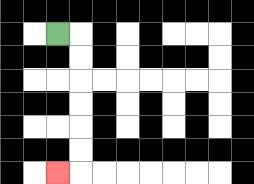{'start': '[2, 1]', 'end': '[2, 7]', 'path_directions': 'R,D,D,D,D,D,D,L', 'path_coordinates': '[[2, 1], [3, 1], [3, 2], [3, 3], [3, 4], [3, 5], [3, 6], [3, 7], [2, 7]]'}